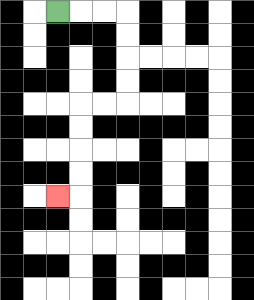{'start': '[2, 0]', 'end': '[2, 8]', 'path_directions': 'R,R,R,D,D,D,D,L,L,D,D,D,D,L', 'path_coordinates': '[[2, 0], [3, 0], [4, 0], [5, 0], [5, 1], [5, 2], [5, 3], [5, 4], [4, 4], [3, 4], [3, 5], [3, 6], [3, 7], [3, 8], [2, 8]]'}